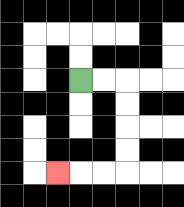{'start': '[3, 3]', 'end': '[2, 7]', 'path_directions': 'R,R,D,D,D,D,L,L,L', 'path_coordinates': '[[3, 3], [4, 3], [5, 3], [5, 4], [5, 5], [5, 6], [5, 7], [4, 7], [3, 7], [2, 7]]'}